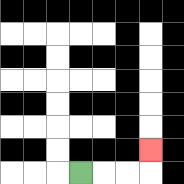{'start': '[3, 7]', 'end': '[6, 6]', 'path_directions': 'R,R,R,U', 'path_coordinates': '[[3, 7], [4, 7], [5, 7], [6, 7], [6, 6]]'}